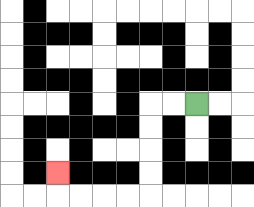{'start': '[8, 4]', 'end': '[2, 7]', 'path_directions': 'L,L,D,D,D,D,L,L,L,L,U', 'path_coordinates': '[[8, 4], [7, 4], [6, 4], [6, 5], [6, 6], [6, 7], [6, 8], [5, 8], [4, 8], [3, 8], [2, 8], [2, 7]]'}